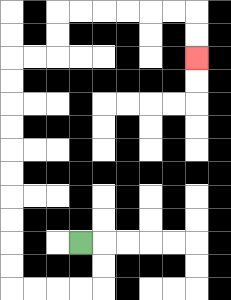{'start': '[3, 10]', 'end': '[8, 2]', 'path_directions': 'R,D,D,L,L,L,L,U,U,U,U,U,U,U,U,U,U,R,R,U,U,R,R,R,R,R,R,D,D', 'path_coordinates': '[[3, 10], [4, 10], [4, 11], [4, 12], [3, 12], [2, 12], [1, 12], [0, 12], [0, 11], [0, 10], [0, 9], [0, 8], [0, 7], [0, 6], [0, 5], [0, 4], [0, 3], [0, 2], [1, 2], [2, 2], [2, 1], [2, 0], [3, 0], [4, 0], [5, 0], [6, 0], [7, 0], [8, 0], [8, 1], [8, 2]]'}